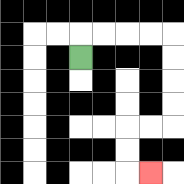{'start': '[3, 2]', 'end': '[6, 7]', 'path_directions': 'U,R,R,R,R,D,D,D,D,L,L,D,D,R', 'path_coordinates': '[[3, 2], [3, 1], [4, 1], [5, 1], [6, 1], [7, 1], [7, 2], [7, 3], [7, 4], [7, 5], [6, 5], [5, 5], [5, 6], [5, 7], [6, 7]]'}